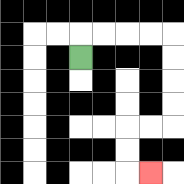{'start': '[3, 2]', 'end': '[6, 7]', 'path_directions': 'U,R,R,R,R,D,D,D,D,L,L,D,D,R', 'path_coordinates': '[[3, 2], [3, 1], [4, 1], [5, 1], [6, 1], [7, 1], [7, 2], [7, 3], [7, 4], [7, 5], [6, 5], [5, 5], [5, 6], [5, 7], [6, 7]]'}